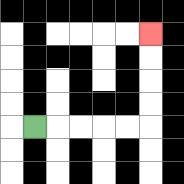{'start': '[1, 5]', 'end': '[6, 1]', 'path_directions': 'R,R,R,R,R,U,U,U,U', 'path_coordinates': '[[1, 5], [2, 5], [3, 5], [4, 5], [5, 5], [6, 5], [6, 4], [6, 3], [6, 2], [6, 1]]'}